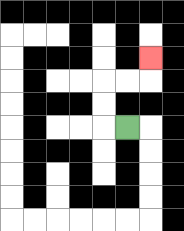{'start': '[5, 5]', 'end': '[6, 2]', 'path_directions': 'L,U,U,R,R,U', 'path_coordinates': '[[5, 5], [4, 5], [4, 4], [4, 3], [5, 3], [6, 3], [6, 2]]'}